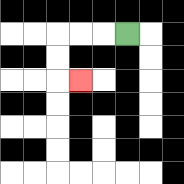{'start': '[5, 1]', 'end': '[3, 3]', 'path_directions': 'L,L,L,D,D,R', 'path_coordinates': '[[5, 1], [4, 1], [3, 1], [2, 1], [2, 2], [2, 3], [3, 3]]'}